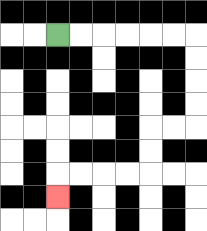{'start': '[2, 1]', 'end': '[2, 8]', 'path_directions': 'R,R,R,R,R,R,D,D,D,D,L,L,D,D,L,L,L,L,D', 'path_coordinates': '[[2, 1], [3, 1], [4, 1], [5, 1], [6, 1], [7, 1], [8, 1], [8, 2], [8, 3], [8, 4], [8, 5], [7, 5], [6, 5], [6, 6], [6, 7], [5, 7], [4, 7], [3, 7], [2, 7], [2, 8]]'}